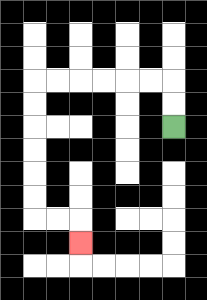{'start': '[7, 5]', 'end': '[3, 10]', 'path_directions': 'U,U,L,L,L,L,L,L,D,D,D,D,D,D,R,R,D', 'path_coordinates': '[[7, 5], [7, 4], [7, 3], [6, 3], [5, 3], [4, 3], [3, 3], [2, 3], [1, 3], [1, 4], [1, 5], [1, 6], [1, 7], [1, 8], [1, 9], [2, 9], [3, 9], [3, 10]]'}